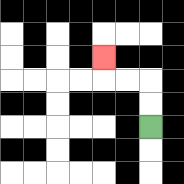{'start': '[6, 5]', 'end': '[4, 2]', 'path_directions': 'U,U,L,L,U', 'path_coordinates': '[[6, 5], [6, 4], [6, 3], [5, 3], [4, 3], [4, 2]]'}